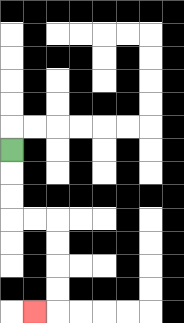{'start': '[0, 6]', 'end': '[1, 13]', 'path_directions': 'D,D,D,R,R,D,D,D,D,L', 'path_coordinates': '[[0, 6], [0, 7], [0, 8], [0, 9], [1, 9], [2, 9], [2, 10], [2, 11], [2, 12], [2, 13], [1, 13]]'}